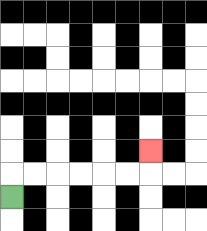{'start': '[0, 8]', 'end': '[6, 6]', 'path_directions': 'U,R,R,R,R,R,R,U', 'path_coordinates': '[[0, 8], [0, 7], [1, 7], [2, 7], [3, 7], [4, 7], [5, 7], [6, 7], [6, 6]]'}